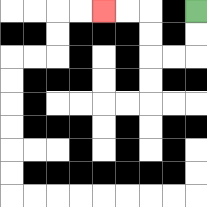{'start': '[8, 0]', 'end': '[4, 0]', 'path_directions': 'D,D,L,L,U,U,L,L', 'path_coordinates': '[[8, 0], [8, 1], [8, 2], [7, 2], [6, 2], [6, 1], [6, 0], [5, 0], [4, 0]]'}